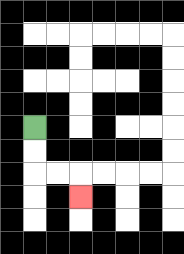{'start': '[1, 5]', 'end': '[3, 8]', 'path_directions': 'D,D,R,R,D', 'path_coordinates': '[[1, 5], [1, 6], [1, 7], [2, 7], [3, 7], [3, 8]]'}